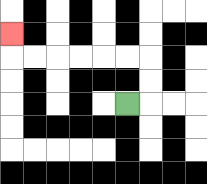{'start': '[5, 4]', 'end': '[0, 1]', 'path_directions': 'R,U,U,L,L,L,L,L,L,U', 'path_coordinates': '[[5, 4], [6, 4], [6, 3], [6, 2], [5, 2], [4, 2], [3, 2], [2, 2], [1, 2], [0, 2], [0, 1]]'}